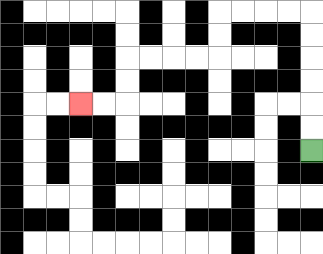{'start': '[13, 6]', 'end': '[3, 4]', 'path_directions': 'U,U,U,U,U,U,L,L,L,L,D,D,L,L,L,L,D,D,L,L', 'path_coordinates': '[[13, 6], [13, 5], [13, 4], [13, 3], [13, 2], [13, 1], [13, 0], [12, 0], [11, 0], [10, 0], [9, 0], [9, 1], [9, 2], [8, 2], [7, 2], [6, 2], [5, 2], [5, 3], [5, 4], [4, 4], [3, 4]]'}